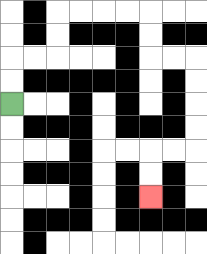{'start': '[0, 4]', 'end': '[6, 8]', 'path_directions': 'U,U,R,R,U,U,R,R,R,R,D,D,R,R,D,D,D,D,L,L,D,D', 'path_coordinates': '[[0, 4], [0, 3], [0, 2], [1, 2], [2, 2], [2, 1], [2, 0], [3, 0], [4, 0], [5, 0], [6, 0], [6, 1], [6, 2], [7, 2], [8, 2], [8, 3], [8, 4], [8, 5], [8, 6], [7, 6], [6, 6], [6, 7], [6, 8]]'}